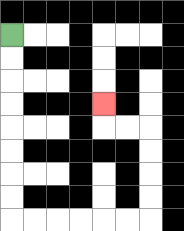{'start': '[0, 1]', 'end': '[4, 4]', 'path_directions': 'D,D,D,D,D,D,D,D,R,R,R,R,R,R,U,U,U,U,L,L,U', 'path_coordinates': '[[0, 1], [0, 2], [0, 3], [0, 4], [0, 5], [0, 6], [0, 7], [0, 8], [0, 9], [1, 9], [2, 9], [3, 9], [4, 9], [5, 9], [6, 9], [6, 8], [6, 7], [6, 6], [6, 5], [5, 5], [4, 5], [4, 4]]'}